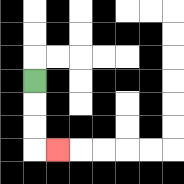{'start': '[1, 3]', 'end': '[2, 6]', 'path_directions': 'D,D,D,R', 'path_coordinates': '[[1, 3], [1, 4], [1, 5], [1, 6], [2, 6]]'}